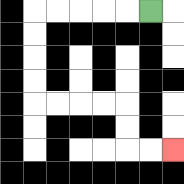{'start': '[6, 0]', 'end': '[7, 6]', 'path_directions': 'L,L,L,L,L,D,D,D,D,R,R,R,R,D,D,R,R', 'path_coordinates': '[[6, 0], [5, 0], [4, 0], [3, 0], [2, 0], [1, 0], [1, 1], [1, 2], [1, 3], [1, 4], [2, 4], [3, 4], [4, 4], [5, 4], [5, 5], [5, 6], [6, 6], [7, 6]]'}